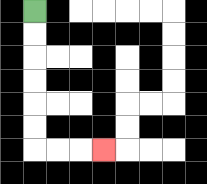{'start': '[1, 0]', 'end': '[4, 6]', 'path_directions': 'D,D,D,D,D,D,R,R,R', 'path_coordinates': '[[1, 0], [1, 1], [1, 2], [1, 3], [1, 4], [1, 5], [1, 6], [2, 6], [3, 6], [4, 6]]'}